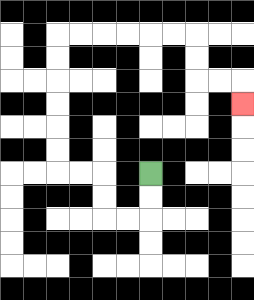{'start': '[6, 7]', 'end': '[10, 4]', 'path_directions': 'D,D,L,L,U,U,L,L,U,U,U,U,U,U,R,R,R,R,R,R,D,D,R,R,D', 'path_coordinates': '[[6, 7], [6, 8], [6, 9], [5, 9], [4, 9], [4, 8], [4, 7], [3, 7], [2, 7], [2, 6], [2, 5], [2, 4], [2, 3], [2, 2], [2, 1], [3, 1], [4, 1], [5, 1], [6, 1], [7, 1], [8, 1], [8, 2], [8, 3], [9, 3], [10, 3], [10, 4]]'}